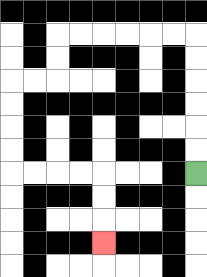{'start': '[8, 7]', 'end': '[4, 10]', 'path_directions': 'U,U,U,U,U,U,L,L,L,L,L,L,D,D,L,L,D,D,D,D,R,R,R,R,D,D,D', 'path_coordinates': '[[8, 7], [8, 6], [8, 5], [8, 4], [8, 3], [8, 2], [8, 1], [7, 1], [6, 1], [5, 1], [4, 1], [3, 1], [2, 1], [2, 2], [2, 3], [1, 3], [0, 3], [0, 4], [0, 5], [0, 6], [0, 7], [1, 7], [2, 7], [3, 7], [4, 7], [4, 8], [4, 9], [4, 10]]'}